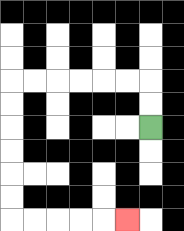{'start': '[6, 5]', 'end': '[5, 9]', 'path_directions': 'U,U,L,L,L,L,L,L,D,D,D,D,D,D,R,R,R,R,R', 'path_coordinates': '[[6, 5], [6, 4], [6, 3], [5, 3], [4, 3], [3, 3], [2, 3], [1, 3], [0, 3], [0, 4], [0, 5], [0, 6], [0, 7], [0, 8], [0, 9], [1, 9], [2, 9], [3, 9], [4, 9], [5, 9]]'}